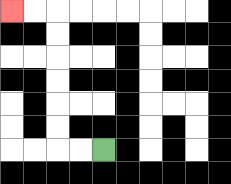{'start': '[4, 6]', 'end': '[0, 0]', 'path_directions': 'L,L,U,U,U,U,U,U,L,L', 'path_coordinates': '[[4, 6], [3, 6], [2, 6], [2, 5], [2, 4], [2, 3], [2, 2], [2, 1], [2, 0], [1, 0], [0, 0]]'}